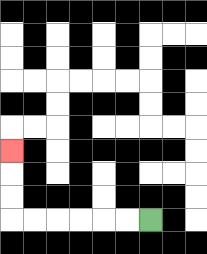{'start': '[6, 9]', 'end': '[0, 6]', 'path_directions': 'L,L,L,L,L,L,U,U,U', 'path_coordinates': '[[6, 9], [5, 9], [4, 9], [3, 9], [2, 9], [1, 9], [0, 9], [0, 8], [0, 7], [0, 6]]'}